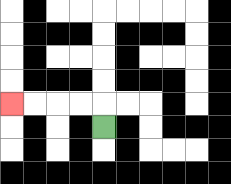{'start': '[4, 5]', 'end': '[0, 4]', 'path_directions': 'U,L,L,L,L', 'path_coordinates': '[[4, 5], [4, 4], [3, 4], [2, 4], [1, 4], [0, 4]]'}